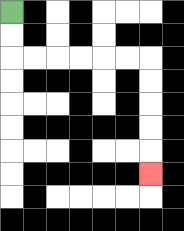{'start': '[0, 0]', 'end': '[6, 7]', 'path_directions': 'D,D,R,R,R,R,R,R,D,D,D,D,D', 'path_coordinates': '[[0, 0], [0, 1], [0, 2], [1, 2], [2, 2], [3, 2], [4, 2], [5, 2], [6, 2], [6, 3], [6, 4], [6, 5], [6, 6], [6, 7]]'}